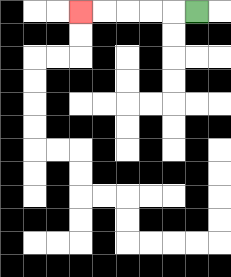{'start': '[8, 0]', 'end': '[3, 0]', 'path_directions': 'L,L,L,L,L', 'path_coordinates': '[[8, 0], [7, 0], [6, 0], [5, 0], [4, 0], [3, 0]]'}